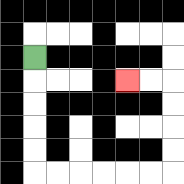{'start': '[1, 2]', 'end': '[5, 3]', 'path_directions': 'D,D,D,D,D,R,R,R,R,R,R,U,U,U,U,L,L', 'path_coordinates': '[[1, 2], [1, 3], [1, 4], [1, 5], [1, 6], [1, 7], [2, 7], [3, 7], [4, 7], [5, 7], [6, 7], [7, 7], [7, 6], [7, 5], [7, 4], [7, 3], [6, 3], [5, 3]]'}